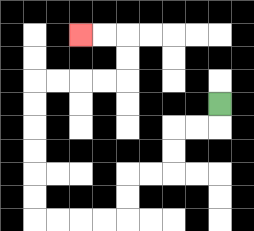{'start': '[9, 4]', 'end': '[3, 1]', 'path_directions': 'D,L,L,D,D,L,L,D,D,L,L,L,L,U,U,U,U,U,U,R,R,R,R,U,U,L,L', 'path_coordinates': '[[9, 4], [9, 5], [8, 5], [7, 5], [7, 6], [7, 7], [6, 7], [5, 7], [5, 8], [5, 9], [4, 9], [3, 9], [2, 9], [1, 9], [1, 8], [1, 7], [1, 6], [1, 5], [1, 4], [1, 3], [2, 3], [3, 3], [4, 3], [5, 3], [5, 2], [5, 1], [4, 1], [3, 1]]'}